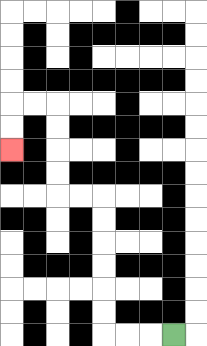{'start': '[7, 14]', 'end': '[0, 6]', 'path_directions': 'L,L,L,U,U,U,U,U,U,L,L,U,U,U,U,L,L,D,D', 'path_coordinates': '[[7, 14], [6, 14], [5, 14], [4, 14], [4, 13], [4, 12], [4, 11], [4, 10], [4, 9], [4, 8], [3, 8], [2, 8], [2, 7], [2, 6], [2, 5], [2, 4], [1, 4], [0, 4], [0, 5], [0, 6]]'}